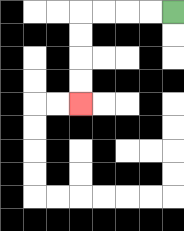{'start': '[7, 0]', 'end': '[3, 4]', 'path_directions': 'L,L,L,L,D,D,D,D', 'path_coordinates': '[[7, 0], [6, 0], [5, 0], [4, 0], [3, 0], [3, 1], [3, 2], [3, 3], [3, 4]]'}